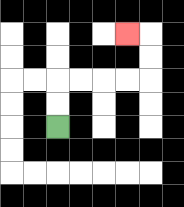{'start': '[2, 5]', 'end': '[5, 1]', 'path_directions': 'U,U,R,R,R,R,U,U,L', 'path_coordinates': '[[2, 5], [2, 4], [2, 3], [3, 3], [4, 3], [5, 3], [6, 3], [6, 2], [6, 1], [5, 1]]'}